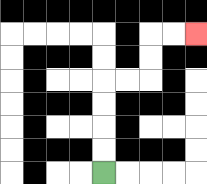{'start': '[4, 7]', 'end': '[8, 1]', 'path_directions': 'U,U,U,U,R,R,U,U,R,R', 'path_coordinates': '[[4, 7], [4, 6], [4, 5], [4, 4], [4, 3], [5, 3], [6, 3], [6, 2], [6, 1], [7, 1], [8, 1]]'}